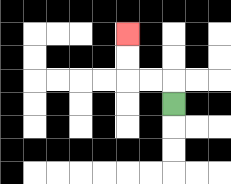{'start': '[7, 4]', 'end': '[5, 1]', 'path_directions': 'U,L,L,U,U', 'path_coordinates': '[[7, 4], [7, 3], [6, 3], [5, 3], [5, 2], [5, 1]]'}